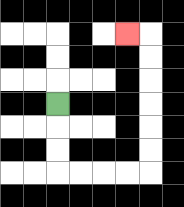{'start': '[2, 4]', 'end': '[5, 1]', 'path_directions': 'D,D,D,R,R,R,R,U,U,U,U,U,U,L', 'path_coordinates': '[[2, 4], [2, 5], [2, 6], [2, 7], [3, 7], [4, 7], [5, 7], [6, 7], [6, 6], [6, 5], [6, 4], [6, 3], [6, 2], [6, 1], [5, 1]]'}